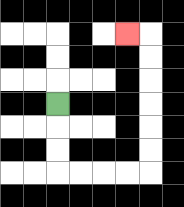{'start': '[2, 4]', 'end': '[5, 1]', 'path_directions': 'D,D,D,R,R,R,R,U,U,U,U,U,U,L', 'path_coordinates': '[[2, 4], [2, 5], [2, 6], [2, 7], [3, 7], [4, 7], [5, 7], [6, 7], [6, 6], [6, 5], [6, 4], [6, 3], [6, 2], [6, 1], [5, 1]]'}